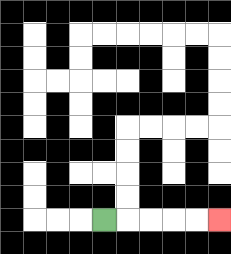{'start': '[4, 9]', 'end': '[9, 9]', 'path_directions': 'R,R,R,R,R', 'path_coordinates': '[[4, 9], [5, 9], [6, 9], [7, 9], [8, 9], [9, 9]]'}